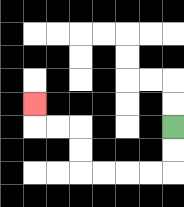{'start': '[7, 5]', 'end': '[1, 4]', 'path_directions': 'D,D,L,L,L,L,U,U,L,L,U', 'path_coordinates': '[[7, 5], [7, 6], [7, 7], [6, 7], [5, 7], [4, 7], [3, 7], [3, 6], [3, 5], [2, 5], [1, 5], [1, 4]]'}